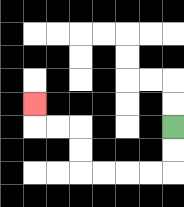{'start': '[7, 5]', 'end': '[1, 4]', 'path_directions': 'D,D,L,L,L,L,U,U,L,L,U', 'path_coordinates': '[[7, 5], [7, 6], [7, 7], [6, 7], [5, 7], [4, 7], [3, 7], [3, 6], [3, 5], [2, 5], [1, 5], [1, 4]]'}